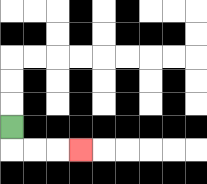{'start': '[0, 5]', 'end': '[3, 6]', 'path_directions': 'D,R,R,R', 'path_coordinates': '[[0, 5], [0, 6], [1, 6], [2, 6], [3, 6]]'}